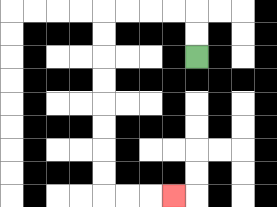{'start': '[8, 2]', 'end': '[7, 8]', 'path_directions': 'U,U,L,L,L,L,D,D,D,D,D,D,D,D,R,R,R', 'path_coordinates': '[[8, 2], [8, 1], [8, 0], [7, 0], [6, 0], [5, 0], [4, 0], [4, 1], [4, 2], [4, 3], [4, 4], [4, 5], [4, 6], [4, 7], [4, 8], [5, 8], [6, 8], [7, 8]]'}